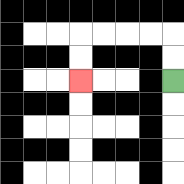{'start': '[7, 3]', 'end': '[3, 3]', 'path_directions': 'U,U,L,L,L,L,D,D', 'path_coordinates': '[[7, 3], [7, 2], [7, 1], [6, 1], [5, 1], [4, 1], [3, 1], [3, 2], [3, 3]]'}